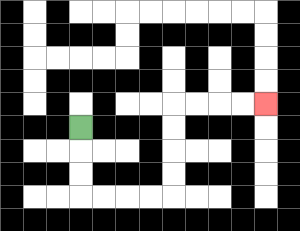{'start': '[3, 5]', 'end': '[11, 4]', 'path_directions': 'D,D,D,R,R,R,R,U,U,U,U,R,R,R,R', 'path_coordinates': '[[3, 5], [3, 6], [3, 7], [3, 8], [4, 8], [5, 8], [6, 8], [7, 8], [7, 7], [7, 6], [7, 5], [7, 4], [8, 4], [9, 4], [10, 4], [11, 4]]'}